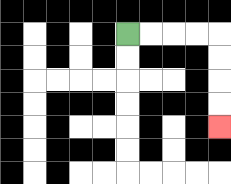{'start': '[5, 1]', 'end': '[9, 5]', 'path_directions': 'R,R,R,R,D,D,D,D', 'path_coordinates': '[[5, 1], [6, 1], [7, 1], [8, 1], [9, 1], [9, 2], [9, 3], [9, 4], [9, 5]]'}